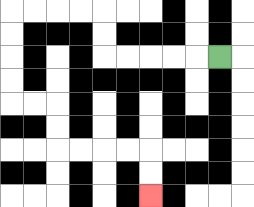{'start': '[9, 2]', 'end': '[6, 8]', 'path_directions': 'L,L,L,L,L,U,U,L,L,L,L,D,D,D,D,R,R,D,D,R,R,R,R,D,D', 'path_coordinates': '[[9, 2], [8, 2], [7, 2], [6, 2], [5, 2], [4, 2], [4, 1], [4, 0], [3, 0], [2, 0], [1, 0], [0, 0], [0, 1], [0, 2], [0, 3], [0, 4], [1, 4], [2, 4], [2, 5], [2, 6], [3, 6], [4, 6], [5, 6], [6, 6], [6, 7], [6, 8]]'}